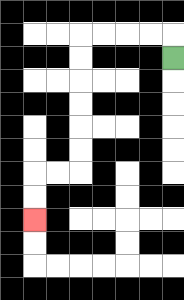{'start': '[7, 2]', 'end': '[1, 9]', 'path_directions': 'U,L,L,L,L,D,D,D,D,D,D,L,L,D,D', 'path_coordinates': '[[7, 2], [7, 1], [6, 1], [5, 1], [4, 1], [3, 1], [3, 2], [3, 3], [3, 4], [3, 5], [3, 6], [3, 7], [2, 7], [1, 7], [1, 8], [1, 9]]'}